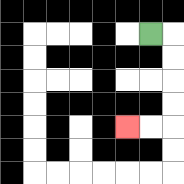{'start': '[6, 1]', 'end': '[5, 5]', 'path_directions': 'R,D,D,D,D,L,L', 'path_coordinates': '[[6, 1], [7, 1], [7, 2], [7, 3], [7, 4], [7, 5], [6, 5], [5, 5]]'}